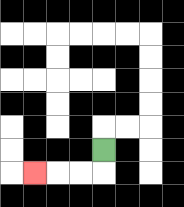{'start': '[4, 6]', 'end': '[1, 7]', 'path_directions': 'D,L,L,L', 'path_coordinates': '[[4, 6], [4, 7], [3, 7], [2, 7], [1, 7]]'}